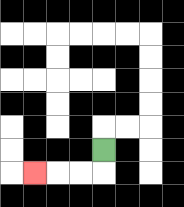{'start': '[4, 6]', 'end': '[1, 7]', 'path_directions': 'D,L,L,L', 'path_coordinates': '[[4, 6], [4, 7], [3, 7], [2, 7], [1, 7]]'}